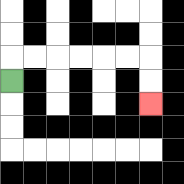{'start': '[0, 3]', 'end': '[6, 4]', 'path_directions': 'U,R,R,R,R,R,R,D,D', 'path_coordinates': '[[0, 3], [0, 2], [1, 2], [2, 2], [3, 2], [4, 2], [5, 2], [6, 2], [6, 3], [6, 4]]'}